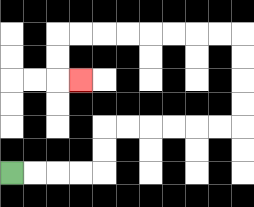{'start': '[0, 7]', 'end': '[3, 3]', 'path_directions': 'R,R,R,R,U,U,R,R,R,R,R,R,U,U,U,U,L,L,L,L,L,L,L,L,D,D,R', 'path_coordinates': '[[0, 7], [1, 7], [2, 7], [3, 7], [4, 7], [4, 6], [4, 5], [5, 5], [6, 5], [7, 5], [8, 5], [9, 5], [10, 5], [10, 4], [10, 3], [10, 2], [10, 1], [9, 1], [8, 1], [7, 1], [6, 1], [5, 1], [4, 1], [3, 1], [2, 1], [2, 2], [2, 3], [3, 3]]'}